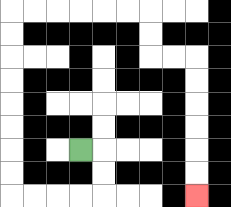{'start': '[3, 6]', 'end': '[8, 8]', 'path_directions': 'R,D,D,L,L,L,L,U,U,U,U,U,U,U,U,R,R,R,R,R,R,D,D,R,R,D,D,D,D,D,D', 'path_coordinates': '[[3, 6], [4, 6], [4, 7], [4, 8], [3, 8], [2, 8], [1, 8], [0, 8], [0, 7], [0, 6], [0, 5], [0, 4], [0, 3], [0, 2], [0, 1], [0, 0], [1, 0], [2, 0], [3, 0], [4, 0], [5, 0], [6, 0], [6, 1], [6, 2], [7, 2], [8, 2], [8, 3], [8, 4], [8, 5], [8, 6], [8, 7], [8, 8]]'}